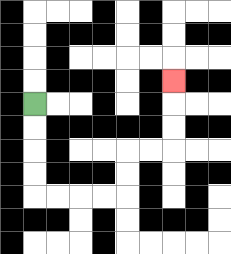{'start': '[1, 4]', 'end': '[7, 3]', 'path_directions': 'D,D,D,D,R,R,R,R,U,U,R,R,U,U,U', 'path_coordinates': '[[1, 4], [1, 5], [1, 6], [1, 7], [1, 8], [2, 8], [3, 8], [4, 8], [5, 8], [5, 7], [5, 6], [6, 6], [7, 6], [7, 5], [7, 4], [7, 3]]'}